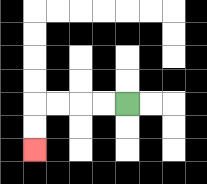{'start': '[5, 4]', 'end': '[1, 6]', 'path_directions': 'L,L,L,L,D,D', 'path_coordinates': '[[5, 4], [4, 4], [3, 4], [2, 4], [1, 4], [1, 5], [1, 6]]'}